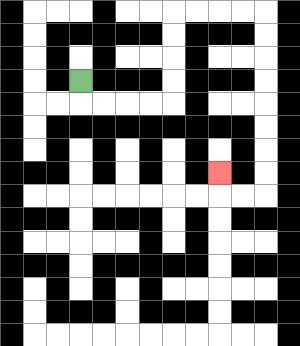{'start': '[3, 3]', 'end': '[9, 7]', 'path_directions': 'D,R,R,R,R,U,U,U,U,R,R,R,R,D,D,D,D,D,D,D,D,L,L,U', 'path_coordinates': '[[3, 3], [3, 4], [4, 4], [5, 4], [6, 4], [7, 4], [7, 3], [7, 2], [7, 1], [7, 0], [8, 0], [9, 0], [10, 0], [11, 0], [11, 1], [11, 2], [11, 3], [11, 4], [11, 5], [11, 6], [11, 7], [11, 8], [10, 8], [9, 8], [9, 7]]'}